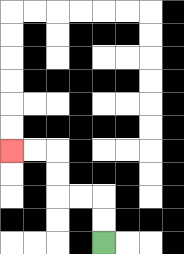{'start': '[4, 10]', 'end': '[0, 6]', 'path_directions': 'U,U,L,L,U,U,L,L', 'path_coordinates': '[[4, 10], [4, 9], [4, 8], [3, 8], [2, 8], [2, 7], [2, 6], [1, 6], [0, 6]]'}